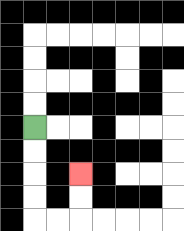{'start': '[1, 5]', 'end': '[3, 7]', 'path_directions': 'D,D,D,D,R,R,U,U', 'path_coordinates': '[[1, 5], [1, 6], [1, 7], [1, 8], [1, 9], [2, 9], [3, 9], [3, 8], [3, 7]]'}